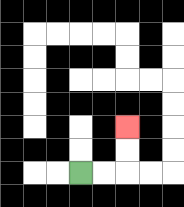{'start': '[3, 7]', 'end': '[5, 5]', 'path_directions': 'R,R,U,U', 'path_coordinates': '[[3, 7], [4, 7], [5, 7], [5, 6], [5, 5]]'}